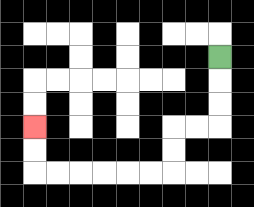{'start': '[9, 2]', 'end': '[1, 5]', 'path_directions': 'D,D,D,L,L,D,D,L,L,L,L,L,L,U,U', 'path_coordinates': '[[9, 2], [9, 3], [9, 4], [9, 5], [8, 5], [7, 5], [7, 6], [7, 7], [6, 7], [5, 7], [4, 7], [3, 7], [2, 7], [1, 7], [1, 6], [1, 5]]'}